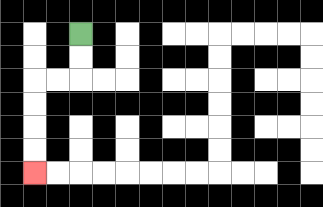{'start': '[3, 1]', 'end': '[1, 7]', 'path_directions': 'D,D,L,L,D,D,D,D', 'path_coordinates': '[[3, 1], [3, 2], [3, 3], [2, 3], [1, 3], [1, 4], [1, 5], [1, 6], [1, 7]]'}